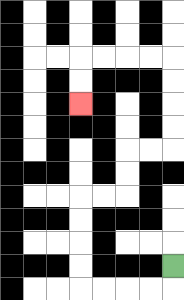{'start': '[7, 11]', 'end': '[3, 4]', 'path_directions': 'D,L,L,L,L,U,U,U,U,R,R,U,U,R,R,U,U,U,U,L,L,L,L,D,D', 'path_coordinates': '[[7, 11], [7, 12], [6, 12], [5, 12], [4, 12], [3, 12], [3, 11], [3, 10], [3, 9], [3, 8], [4, 8], [5, 8], [5, 7], [5, 6], [6, 6], [7, 6], [7, 5], [7, 4], [7, 3], [7, 2], [6, 2], [5, 2], [4, 2], [3, 2], [3, 3], [3, 4]]'}